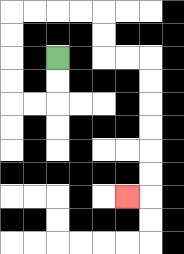{'start': '[2, 2]', 'end': '[5, 8]', 'path_directions': 'D,D,L,L,U,U,U,U,R,R,R,R,D,D,R,R,D,D,D,D,D,D,L', 'path_coordinates': '[[2, 2], [2, 3], [2, 4], [1, 4], [0, 4], [0, 3], [0, 2], [0, 1], [0, 0], [1, 0], [2, 0], [3, 0], [4, 0], [4, 1], [4, 2], [5, 2], [6, 2], [6, 3], [6, 4], [6, 5], [6, 6], [6, 7], [6, 8], [5, 8]]'}